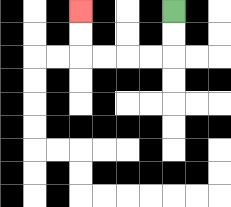{'start': '[7, 0]', 'end': '[3, 0]', 'path_directions': 'D,D,L,L,L,L,U,U', 'path_coordinates': '[[7, 0], [7, 1], [7, 2], [6, 2], [5, 2], [4, 2], [3, 2], [3, 1], [3, 0]]'}